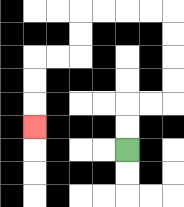{'start': '[5, 6]', 'end': '[1, 5]', 'path_directions': 'U,U,R,R,U,U,U,U,L,L,L,L,D,D,L,L,D,D,D', 'path_coordinates': '[[5, 6], [5, 5], [5, 4], [6, 4], [7, 4], [7, 3], [7, 2], [7, 1], [7, 0], [6, 0], [5, 0], [4, 0], [3, 0], [3, 1], [3, 2], [2, 2], [1, 2], [1, 3], [1, 4], [1, 5]]'}